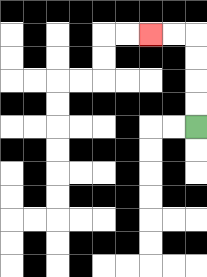{'start': '[8, 5]', 'end': '[6, 1]', 'path_directions': 'U,U,U,U,L,L', 'path_coordinates': '[[8, 5], [8, 4], [8, 3], [8, 2], [8, 1], [7, 1], [6, 1]]'}